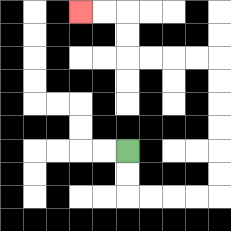{'start': '[5, 6]', 'end': '[3, 0]', 'path_directions': 'D,D,R,R,R,R,U,U,U,U,U,U,L,L,L,L,U,U,L,L', 'path_coordinates': '[[5, 6], [5, 7], [5, 8], [6, 8], [7, 8], [8, 8], [9, 8], [9, 7], [9, 6], [9, 5], [9, 4], [9, 3], [9, 2], [8, 2], [7, 2], [6, 2], [5, 2], [5, 1], [5, 0], [4, 0], [3, 0]]'}